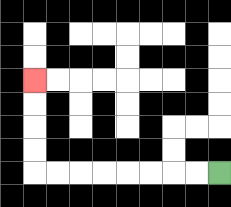{'start': '[9, 7]', 'end': '[1, 3]', 'path_directions': 'L,L,L,L,L,L,L,L,U,U,U,U', 'path_coordinates': '[[9, 7], [8, 7], [7, 7], [6, 7], [5, 7], [4, 7], [3, 7], [2, 7], [1, 7], [1, 6], [1, 5], [1, 4], [1, 3]]'}